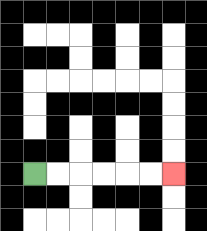{'start': '[1, 7]', 'end': '[7, 7]', 'path_directions': 'R,R,R,R,R,R', 'path_coordinates': '[[1, 7], [2, 7], [3, 7], [4, 7], [5, 7], [6, 7], [7, 7]]'}